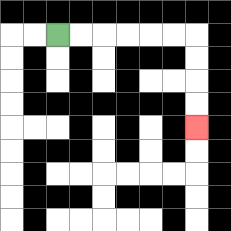{'start': '[2, 1]', 'end': '[8, 5]', 'path_directions': 'R,R,R,R,R,R,D,D,D,D', 'path_coordinates': '[[2, 1], [3, 1], [4, 1], [5, 1], [6, 1], [7, 1], [8, 1], [8, 2], [8, 3], [8, 4], [8, 5]]'}